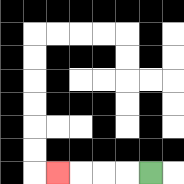{'start': '[6, 7]', 'end': '[2, 7]', 'path_directions': 'L,L,L,L', 'path_coordinates': '[[6, 7], [5, 7], [4, 7], [3, 7], [2, 7]]'}